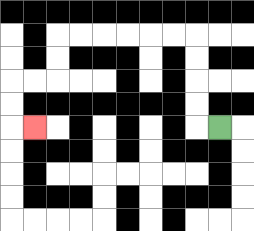{'start': '[9, 5]', 'end': '[1, 5]', 'path_directions': 'L,U,U,U,U,L,L,L,L,L,L,D,D,L,L,D,D,R', 'path_coordinates': '[[9, 5], [8, 5], [8, 4], [8, 3], [8, 2], [8, 1], [7, 1], [6, 1], [5, 1], [4, 1], [3, 1], [2, 1], [2, 2], [2, 3], [1, 3], [0, 3], [0, 4], [0, 5], [1, 5]]'}